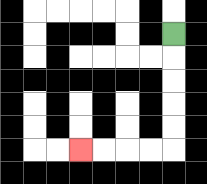{'start': '[7, 1]', 'end': '[3, 6]', 'path_directions': 'D,D,D,D,D,L,L,L,L', 'path_coordinates': '[[7, 1], [7, 2], [7, 3], [7, 4], [7, 5], [7, 6], [6, 6], [5, 6], [4, 6], [3, 6]]'}